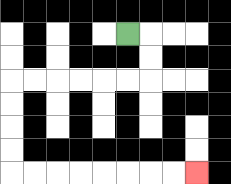{'start': '[5, 1]', 'end': '[8, 7]', 'path_directions': 'R,D,D,L,L,L,L,L,L,D,D,D,D,R,R,R,R,R,R,R,R', 'path_coordinates': '[[5, 1], [6, 1], [6, 2], [6, 3], [5, 3], [4, 3], [3, 3], [2, 3], [1, 3], [0, 3], [0, 4], [0, 5], [0, 6], [0, 7], [1, 7], [2, 7], [3, 7], [4, 7], [5, 7], [6, 7], [7, 7], [8, 7]]'}